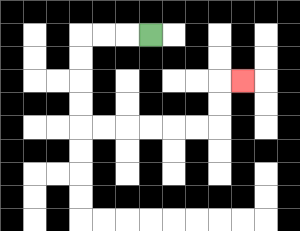{'start': '[6, 1]', 'end': '[10, 3]', 'path_directions': 'L,L,L,D,D,D,D,R,R,R,R,R,R,U,U,R', 'path_coordinates': '[[6, 1], [5, 1], [4, 1], [3, 1], [3, 2], [3, 3], [3, 4], [3, 5], [4, 5], [5, 5], [6, 5], [7, 5], [8, 5], [9, 5], [9, 4], [9, 3], [10, 3]]'}